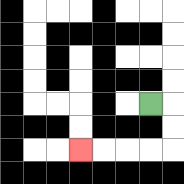{'start': '[6, 4]', 'end': '[3, 6]', 'path_directions': 'R,D,D,L,L,L,L', 'path_coordinates': '[[6, 4], [7, 4], [7, 5], [7, 6], [6, 6], [5, 6], [4, 6], [3, 6]]'}